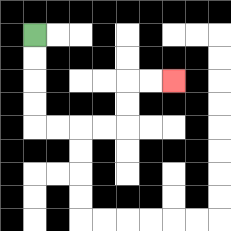{'start': '[1, 1]', 'end': '[7, 3]', 'path_directions': 'D,D,D,D,R,R,R,R,U,U,R,R', 'path_coordinates': '[[1, 1], [1, 2], [1, 3], [1, 4], [1, 5], [2, 5], [3, 5], [4, 5], [5, 5], [5, 4], [5, 3], [6, 3], [7, 3]]'}